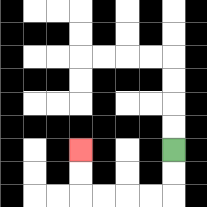{'start': '[7, 6]', 'end': '[3, 6]', 'path_directions': 'D,D,L,L,L,L,U,U', 'path_coordinates': '[[7, 6], [7, 7], [7, 8], [6, 8], [5, 8], [4, 8], [3, 8], [3, 7], [3, 6]]'}